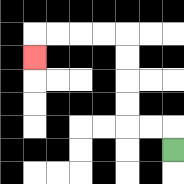{'start': '[7, 6]', 'end': '[1, 2]', 'path_directions': 'U,L,L,U,U,U,U,L,L,L,L,D', 'path_coordinates': '[[7, 6], [7, 5], [6, 5], [5, 5], [5, 4], [5, 3], [5, 2], [5, 1], [4, 1], [3, 1], [2, 1], [1, 1], [1, 2]]'}